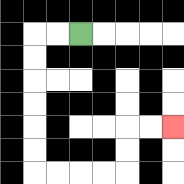{'start': '[3, 1]', 'end': '[7, 5]', 'path_directions': 'L,L,D,D,D,D,D,D,R,R,R,R,U,U,R,R', 'path_coordinates': '[[3, 1], [2, 1], [1, 1], [1, 2], [1, 3], [1, 4], [1, 5], [1, 6], [1, 7], [2, 7], [3, 7], [4, 7], [5, 7], [5, 6], [5, 5], [6, 5], [7, 5]]'}